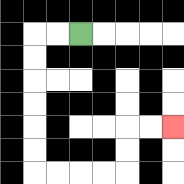{'start': '[3, 1]', 'end': '[7, 5]', 'path_directions': 'L,L,D,D,D,D,D,D,R,R,R,R,U,U,R,R', 'path_coordinates': '[[3, 1], [2, 1], [1, 1], [1, 2], [1, 3], [1, 4], [1, 5], [1, 6], [1, 7], [2, 7], [3, 7], [4, 7], [5, 7], [5, 6], [5, 5], [6, 5], [7, 5]]'}